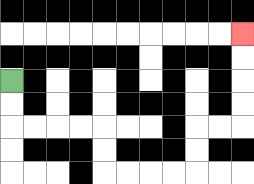{'start': '[0, 3]', 'end': '[10, 1]', 'path_directions': 'D,D,R,R,R,R,D,D,R,R,R,R,U,U,R,R,U,U,U,U', 'path_coordinates': '[[0, 3], [0, 4], [0, 5], [1, 5], [2, 5], [3, 5], [4, 5], [4, 6], [4, 7], [5, 7], [6, 7], [7, 7], [8, 7], [8, 6], [8, 5], [9, 5], [10, 5], [10, 4], [10, 3], [10, 2], [10, 1]]'}